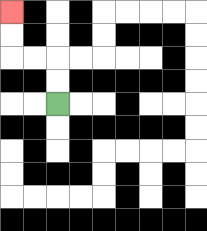{'start': '[2, 4]', 'end': '[0, 0]', 'path_directions': 'U,U,L,L,U,U', 'path_coordinates': '[[2, 4], [2, 3], [2, 2], [1, 2], [0, 2], [0, 1], [0, 0]]'}